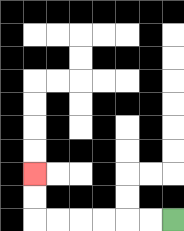{'start': '[7, 9]', 'end': '[1, 7]', 'path_directions': 'L,L,L,L,L,L,U,U', 'path_coordinates': '[[7, 9], [6, 9], [5, 9], [4, 9], [3, 9], [2, 9], [1, 9], [1, 8], [1, 7]]'}